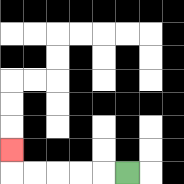{'start': '[5, 7]', 'end': '[0, 6]', 'path_directions': 'L,L,L,L,L,U', 'path_coordinates': '[[5, 7], [4, 7], [3, 7], [2, 7], [1, 7], [0, 7], [0, 6]]'}